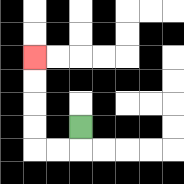{'start': '[3, 5]', 'end': '[1, 2]', 'path_directions': 'D,L,L,U,U,U,U', 'path_coordinates': '[[3, 5], [3, 6], [2, 6], [1, 6], [1, 5], [1, 4], [1, 3], [1, 2]]'}